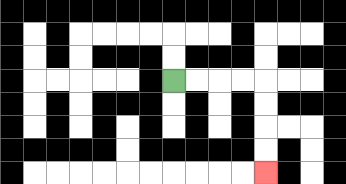{'start': '[7, 3]', 'end': '[11, 7]', 'path_directions': 'R,R,R,R,D,D,D,D', 'path_coordinates': '[[7, 3], [8, 3], [9, 3], [10, 3], [11, 3], [11, 4], [11, 5], [11, 6], [11, 7]]'}